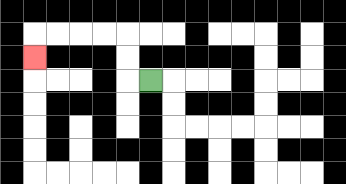{'start': '[6, 3]', 'end': '[1, 2]', 'path_directions': 'L,U,U,L,L,L,L,D', 'path_coordinates': '[[6, 3], [5, 3], [5, 2], [5, 1], [4, 1], [3, 1], [2, 1], [1, 1], [1, 2]]'}